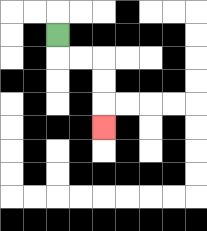{'start': '[2, 1]', 'end': '[4, 5]', 'path_directions': 'D,R,R,D,D,D', 'path_coordinates': '[[2, 1], [2, 2], [3, 2], [4, 2], [4, 3], [4, 4], [4, 5]]'}